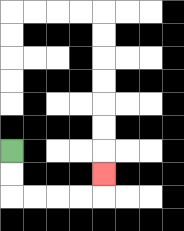{'start': '[0, 6]', 'end': '[4, 7]', 'path_directions': 'D,D,R,R,R,R,U', 'path_coordinates': '[[0, 6], [0, 7], [0, 8], [1, 8], [2, 8], [3, 8], [4, 8], [4, 7]]'}